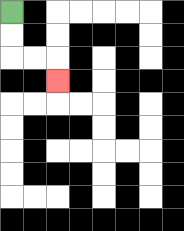{'start': '[0, 0]', 'end': '[2, 3]', 'path_directions': 'D,D,R,R,D', 'path_coordinates': '[[0, 0], [0, 1], [0, 2], [1, 2], [2, 2], [2, 3]]'}